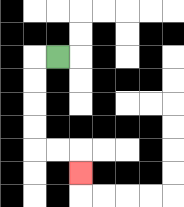{'start': '[2, 2]', 'end': '[3, 7]', 'path_directions': 'L,D,D,D,D,R,R,D', 'path_coordinates': '[[2, 2], [1, 2], [1, 3], [1, 4], [1, 5], [1, 6], [2, 6], [3, 6], [3, 7]]'}